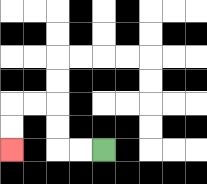{'start': '[4, 6]', 'end': '[0, 6]', 'path_directions': 'L,L,U,U,L,L,D,D', 'path_coordinates': '[[4, 6], [3, 6], [2, 6], [2, 5], [2, 4], [1, 4], [0, 4], [0, 5], [0, 6]]'}